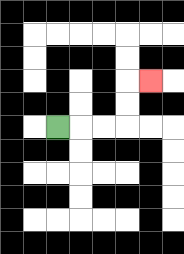{'start': '[2, 5]', 'end': '[6, 3]', 'path_directions': 'R,R,R,U,U,R', 'path_coordinates': '[[2, 5], [3, 5], [4, 5], [5, 5], [5, 4], [5, 3], [6, 3]]'}